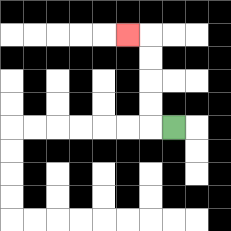{'start': '[7, 5]', 'end': '[5, 1]', 'path_directions': 'L,U,U,U,U,L', 'path_coordinates': '[[7, 5], [6, 5], [6, 4], [6, 3], [6, 2], [6, 1], [5, 1]]'}